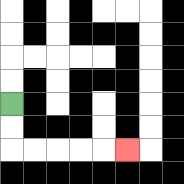{'start': '[0, 4]', 'end': '[5, 6]', 'path_directions': 'D,D,R,R,R,R,R', 'path_coordinates': '[[0, 4], [0, 5], [0, 6], [1, 6], [2, 6], [3, 6], [4, 6], [5, 6]]'}